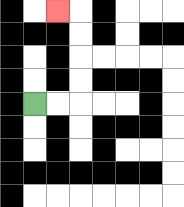{'start': '[1, 4]', 'end': '[2, 0]', 'path_directions': 'R,R,U,U,U,U,L', 'path_coordinates': '[[1, 4], [2, 4], [3, 4], [3, 3], [3, 2], [3, 1], [3, 0], [2, 0]]'}